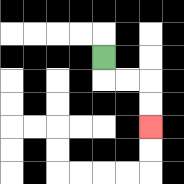{'start': '[4, 2]', 'end': '[6, 5]', 'path_directions': 'D,R,R,D,D', 'path_coordinates': '[[4, 2], [4, 3], [5, 3], [6, 3], [6, 4], [6, 5]]'}